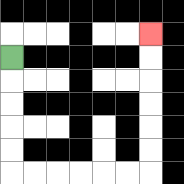{'start': '[0, 2]', 'end': '[6, 1]', 'path_directions': 'D,D,D,D,D,R,R,R,R,R,R,U,U,U,U,U,U', 'path_coordinates': '[[0, 2], [0, 3], [0, 4], [0, 5], [0, 6], [0, 7], [1, 7], [2, 7], [3, 7], [4, 7], [5, 7], [6, 7], [6, 6], [6, 5], [6, 4], [6, 3], [6, 2], [6, 1]]'}